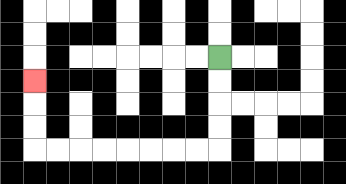{'start': '[9, 2]', 'end': '[1, 3]', 'path_directions': 'D,D,D,D,L,L,L,L,L,L,L,L,U,U,U', 'path_coordinates': '[[9, 2], [9, 3], [9, 4], [9, 5], [9, 6], [8, 6], [7, 6], [6, 6], [5, 6], [4, 6], [3, 6], [2, 6], [1, 6], [1, 5], [1, 4], [1, 3]]'}